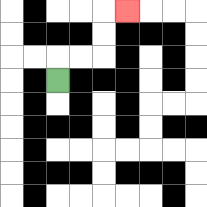{'start': '[2, 3]', 'end': '[5, 0]', 'path_directions': 'U,R,R,U,U,R', 'path_coordinates': '[[2, 3], [2, 2], [3, 2], [4, 2], [4, 1], [4, 0], [5, 0]]'}